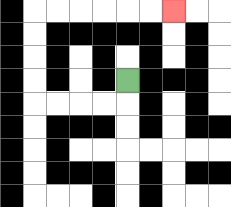{'start': '[5, 3]', 'end': '[7, 0]', 'path_directions': 'D,L,L,L,L,U,U,U,U,R,R,R,R,R,R', 'path_coordinates': '[[5, 3], [5, 4], [4, 4], [3, 4], [2, 4], [1, 4], [1, 3], [1, 2], [1, 1], [1, 0], [2, 0], [3, 0], [4, 0], [5, 0], [6, 0], [7, 0]]'}